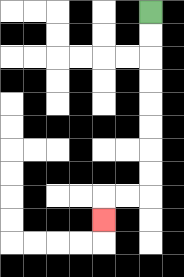{'start': '[6, 0]', 'end': '[4, 9]', 'path_directions': 'D,D,D,D,D,D,D,D,L,L,D', 'path_coordinates': '[[6, 0], [6, 1], [6, 2], [6, 3], [6, 4], [6, 5], [6, 6], [6, 7], [6, 8], [5, 8], [4, 8], [4, 9]]'}